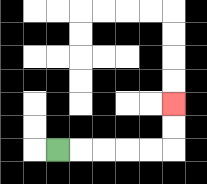{'start': '[2, 6]', 'end': '[7, 4]', 'path_directions': 'R,R,R,R,R,U,U', 'path_coordinates': '[[2, 6], [3, 6], [4, 6], [5, 6], [6, 6], [7, 6], [7, 5], [7, 4]]'}